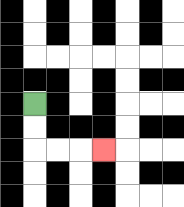{'start': '[1, 4]', 'end': '[4, 6]', 'path_directions': 'D,D,R,R,R', 'path_coordinates': '[[1, 4], [1, 5], [1, 6], [2, 6], [3, 6], [4, 6]]'}